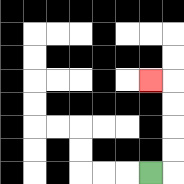{'start': '[6, 7]', 'end': '[6, 3]', 'path_directions': 'R,U,U,U,U,L', 'path_coordinates': '[[6, 7], [7, 7], [7, 6], [7, 5], [7, 4], [7, 3], [6, 3]]'}